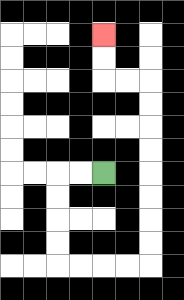{'start': '[4, 7]', 'end': '[4, 1]', 'path_directions': 'L,L,D,D,D,D,R,R,R,R,U,U,U,U,U,U,U,U,L,L,U,U', 'path_coordinates': '[[4, 7], [3, 7], [2, 7], [2, 8], [2, 9], [2, 10], [2, 11], [3, 11], [4, 11], [5, 11], [6, 11], [6, 10], [6, 9], [6, 8], [6, 7], [6, 6], [6, 5], [6, 4], [6, 3], [5, 3], [4, 3], [4, 2], [4, 1]]'}